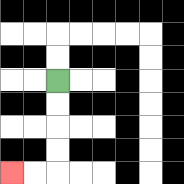{'start': '[2, 3]', 'end': '[0, 7]', 'path_directions': 'D,D,D,D,L,L', 'path_coordinates': '[[2, 3], [2, 4], [2, 5], [2, 6], [2, 7], [1, 7], [0, 7]]'}